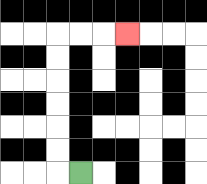{'start': '[3, 7]', 'end': '[5, 1]', 'path_directions': 'L,U,U,U,U,U,U,R,R,R', 'path_coordinates': '[[3, 7], [2, 7], [2, 6], [2, 5], [2, 4], [2, 3], [2, 2], [2, 1], [3, 1], [4, 1], [5, 1]]'}